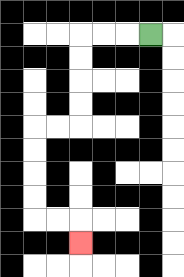{'start': '[6, 1]', 'end': '[3, 10]', 'path_directions': 'L,L,L,D,D,D,D,L,L,D,D,D,D,R,R,D', 'path_coordinates': '[[6, 1], [5, 1], [4, 1], [3, 1], [3, 2], [3, 3], [3, 4], [3, 5], [2, 5], [1, 5], [1, 6], [1, 7], [1, 8], [1, 9], [2, 9], [3, 9], [3, 10]]'}